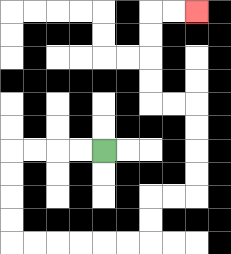{'start': '[4, 6]', 'end': '[8, 0]', 'path_directions': 'L,L,L,L,D,D,D,D,R,R,R,R,R,R,U,U,R,R,U,U,U,U,L,L,U,U,U,U,R,R', 'path_coordinates': '[[4, 6], [3, 6], [2, 6], [1, 6], [0, 6], [0, 7], [0, 8], [0, 9], [0, 10], [1, 10], [2, 10], [3, 10], [4, 10], [5, 10], [6, 10], [6, 9], [6, 8], [7, 8], [8, 8], [8, 7], [8, 6], [8, 5], [8, 4], [7, 4], [6, 4], [6, 3], [6, 2], [6, 1], [6, 0], [7, 0], [8, 0]]'}